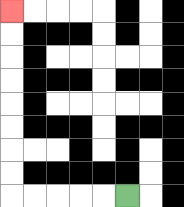{'start': '[5, 8]', 'end': '[0, 0]', 'path_directions': 'L,L,L,L,L,U,U,U,U,U,U,U,U', 'path_coordinates': '[[5, 8], [4, 8], [3, 8], [2, 8], [1, 8], [0, 8], [0, 7], [0, 6], [0, 5], [0, 4], [0, 3], [0, 2], [0, 1], [0, 0]]'}